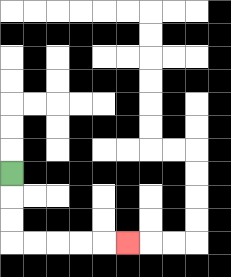{'start': '[0, 7]', 'end': '[5, 10]', 'path_directions': 'D,D,D,R,R,R,R,R', 'path_coordinates': '[[0, 7], [0, 8], [0, 9], [0, 10], [1, 10], [2, 10], [3, 10], [4, 10], [5, 10]]'}